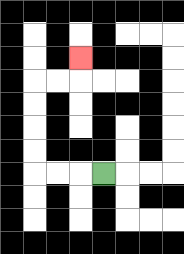{'start': '[4, 7]', 'end': '[3, 2]', 'path_directions': 'L,L,L,U,U,U,U,R,R,U', 'path_coordinates': '[[4, 7], [3, 7], [2, 7], [1, 7], [1, 6], [1, 5], [1, 4], [1, 3], [2, 3], [3, 3], [3, 2]]'}